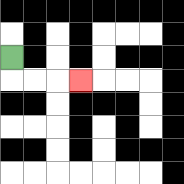{'start': '[0, 2]', 'end': '[3, 3]', 'path_directions': 'D,R,R,R', 'path_coordinates': '[[0, 2], [0, 3], [1, 3], [2, 3], [3, 3]]'}